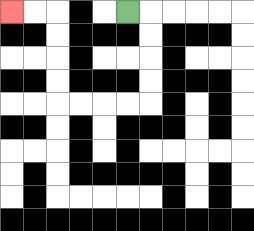{'start': '[5, 0]', 'end': '[0, 0]', 'path_directions': 'R,D,D,D,D,L,L,L,L,U,U,U,U,L,L', 'path_coordinates': '[[5, 0], [6, 0], [6, 1], [6, 2], [6, 3], [6, 4], [5, 4], [4, 4], [3, 4], [2, 4], [2, 3], [2, 2], [2, 1], [2, 0], [1, 0], [0, 0]]'}